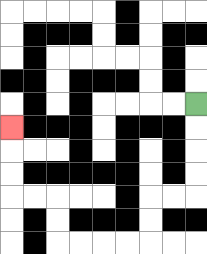{'start': '[8, 4]', 'end': '[0, 5]', 'path_directions': 'D,D,D,D,L,L,D,D,L,L,L,L,U,U,L,L,U,U,U', 'path_coordinates': '[[8, 4], [8, 5], [8, 6], [8, 7], [8, 8], [7, 8], [6, 8], [6, 9], [6, 10], [5, 10], [4, 10], [3, 10], [2, 10], [2, 9], [2, 8], [1, 8], [0, 8], [0, 7], [0, 6], [0, 5]]'}